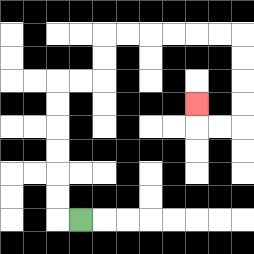{'start': '[3, 9]', 'end': '[8, 4]', 'path_directions': 'L,U,U,U,U,U,U,R,R,U,U,R,R,R,R,R,R,D,D,D,D,L,L,U', 'path_coordinates': '[[3, 9], [2, 9], [2, 8], [2, 7], [2, 6], [2, 5], [2, 4], [2, 3], [3, 3], [4, 3], [4, 2], [4, 1], [5, 1], [6, 1], [7, 1], [8, 1], [9, 1], [10, 1], [10, 2], [10, 3], [10, 4], [10, 5], [9, 5], [8, 5], [8, 4]]'}